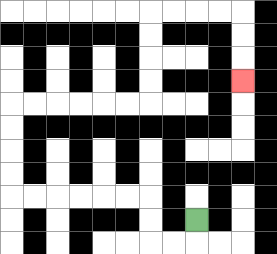{'start': '[8, 9]', 'end': '[10, 3]', 'path_directions': 'D,L,L,U,U,L,L,L,L,L,L,U,U,U,U,R,R,R,R,R,R,U,U,U,U,R,R,R,R,D,D,D', 'path_coordinates': '[[8, 9], [8, 10], [7, 10], [6, 10], [6, 9], [6, 8], [5, 8], [4, 8], [3, 8], [2, 8], [1, 8], [0, 8], [0, 7], [0, 6], [0, 5], [0, 4], [1, 4], [2, 4], [3, 4], [4, 4], [5, 4], [6, 4], [6, 3], [6, 2], [6, 1], [6, 0], [7, 0], [8, 0], [9, 0], [10, 0], [10, 1], [10, 2], [10, 3]]'}